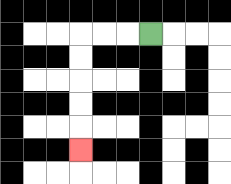{'start': '[6, 1]', 'end': '[3, 6]', 'path_directions': 'L,L,L,D,D,D,D,D', 'path_coordinates': '[[6, 1], [5, 1], [4, 1], [3, 1], [3, 2], [3, 3], [3, 4], [3, 5], [3, 6]]'}